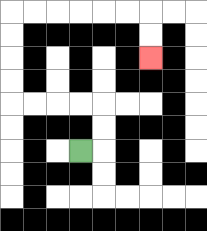{'start': '[3, 6]', 'end': '[6, 2]', 'path_directions': 'R,U,U,L,L,L,L,U,U,U,U,R,R,R,R,R,R,D,D', 'path_coordinates': '[[3, 6], [4, 6], [4, 5], [4, 4], [3, 4], [2, 4], [1, 4], [0, 4], [0, 3], [0, 2], [0, 1], [0, 0], [1, 0], [2, 0], [3, 0], [4, 0], [5, 0], [6, 0], [6, 1], [6, 2]]'}